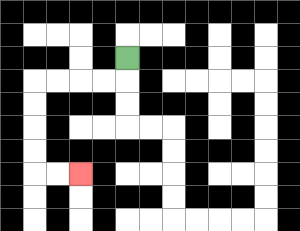{'start': '[5, 2]', 'end': '[3, 7]', 'path_directions': 'D,L,L,L,L,D,D,D,D,R,R', 'path_coordinates': '[[5, 2], [5, 3], [4, 3], [3, 3], [2, 3], [1, 3], [1, 4], [1, 5], [1, 6], [1, 7], [2, 7], [3, 7]]'}